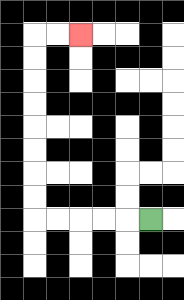{'start': '[6, 9]', 'end': '[3, 1]', 'path_directions': 'L,L,L,L,L,U,U,U,U,U,U,U,U,R,R', 'path_coordinates': '[[6, 9], [5, 9], [4, 9], [3, 9], [2, 9], [1, 9], [1, 8], [1, 7], [1, 6], [1, 5], [1, 4], [1, 3], [1, 2], [1, 1], [2, 1], [3, 1]]'}